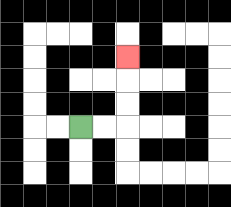{'start': '[3, 5]', 'end': '[5, 2]', 'path_directions': 'R,R,U,U,U', 'path_coordinates': '[[3, 5], [4, 5], [5, 5], [5, 4], [5, 3], [5, 2]]'}